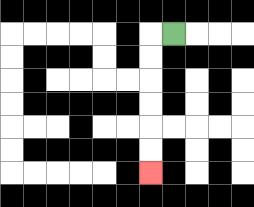{'start': '[7, 1]', 'end': '[6, 7]', 'path_directions': 'L,D,D,D,D,D,D', 'path_coordinates': '[[7, 1], [6, 1], [6, 2], [6, 3], [6, 4], [6, 5], [6, 6], [6, 7]]'}